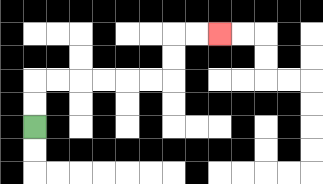{'start': '[1, 5]', 'end': '[9, 1]', 'path_directions': 'U,U,R,R,R,R,R,R,U,U,R,R', 'path_coordinates': '[[1, 5], [1, 4], [1, 3], [2, 3], [3, 3], [4, 3], [5, 3], [6, 3], [7, 3], [7, 2], [7, 1], [8, 1], [9, 1]]'}